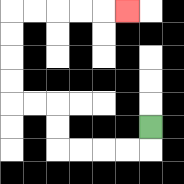{'start': '[6, 5]', 'end': '[5, 0]', 'path_directions': 'D,L,L,L,L,U,U,L,L,U,U,U,U,R,R,R,R,R', 'path_coordinates': '[[6, 5], [6, 6], [5, 6], [4, 6], [3, 6], [2, 6], [2, 5], [2, 4], [1, 4], [0, 4], [0, 3], [0, 2], [0, 1], [0, 0], [1, 0], [2, 0], [3, 0], [4, 0], [5, 0]]'}